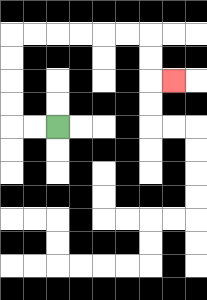{'start': '[2, 5]', 'end': '[7, 3]', 'path_directions': 'L,L,U,U,U,U,R,R,R,R,R,R,D,D,R', 'path_coordinates': '[[2, 5], [1, 5], [0, 5], [0, 4], [0, 3], [0, 2], [0, 1], [1, 1], [2, 1], [3, 1], [4, 1], [5, 1], [6, 1], [6, 2], [6, 3], [7, 3]]'}